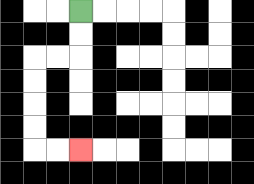{'start': '[3, 0]', 'end': '[3, 6]', 'path_directions': 'D,D,L,L,D,D,D,D,R,R', 'path_coordinates': '[[3, 0], [3, 1], [3, 2], [2, 2], [1, 2], [1, 3], [1, 4], [1, 5], [1, 6], [2, 6], [3, 6]]'}